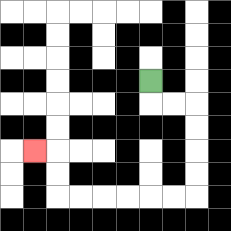{'start': '[6, 3]', 'end': '[1, 6]', 'path_directions': 'D,R,R,D,D,D,D,L,L,L,L,L,L,U,U,L', 'path_coordinates': '[[6, 3], [6, 4], [7, 4], [8, 4], [8, 5], [8, 6], [8, 7], [8, 8], [7, 8], [6, 8], [5, 8], [4, 8], [3, 8], [2, 8], [2, 7], [2, 6], [1, 6]]'}